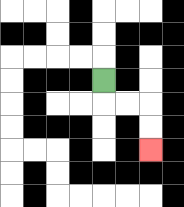{'start': '[4, 3]', 'end': '[6, 6]', 'path_directions': 'D,R,R,D,D', 'path_coordinates': '[[4, 3], [4, 4], [5, 4], [6, 4], [6, 5], [6, 6]]'}